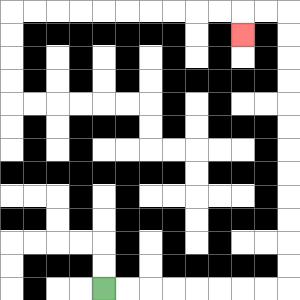{'start': '[4, 12]', 'end': '[10, 1]', 'path_directions': 'R,R,R,R,R,R,R,R,U,U,U,U,U,U,U,U,U,U,U,U,L,L,D', 'path_coordinates': '[[4, 12], [5, 12], [6, 12], [7, 12], [8, 12], [9, 12], [10, 12], [11, 12], [12, 12], [12, 11], [12, 10], [12, 9], [12, 8], [12, 7], [12, 6], [12, 5], [12, 4], [12, 3], [12, 2], [12, 1], [12, 0], [11, 0], [10, 0], [10, 1]]'}